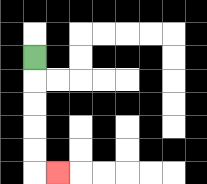{'start': '[1, 2]', 'end': '[2, 7]', 'path_directions': 'D,D,D,D,D,R', 'path_coordinates': '[[1, 2], [1, 3], [1, 4], [1, 5], [1, 6], [1, 7], [2, 7]]'}